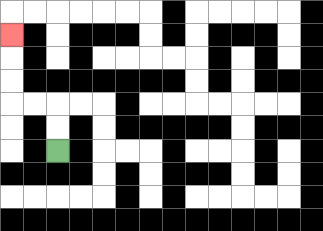{'start': '[2, 6]', 'end': '[0, 1]', 'path_directions': 'U,U,L,L,U,U,U', 'path_coordinates': '[[2, 6], [2, 5], [2, 4], [1, 4], [0, 4], [0, 3], [0, 2], [0, 1]]'}